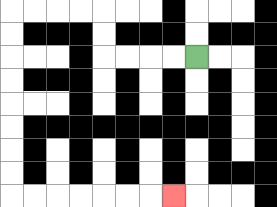{'start': '[8, 2]', 'end': '[7, 8]', 'path_directions': 'L,L,L,L,U,U,L,L,L,L,D,D,D,D,D,D,D,D,R,R,R,R,R,R,R', 'path_coordinates': '[[8, 2], [7, 2], [6, 2], [5, 2], [4, 2], [4, 1], [4, 0], [3, 0], [2, 0], [1, 0], [0, 0], [0, 1], [0, 2], [0, 3], [0, 4], [0, 5], [0, 6], [0, 7], [0, 8], [1, 8], [2, 8], [3, 8], [4, 8], [5, 8], [6, 8], [7, 8]]'}